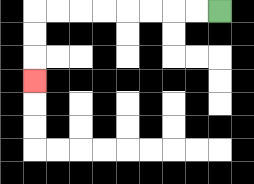{'start': '[9, 0]', 'end': '[1, 3]', 'path_directions': 'L,L,L,L,L,L,L,L,D,D,D', 'path_coordinates': '[[9, 0], [8, 0], [7, 0], [6, 0], [5, 0], [4, 0], [3, 0], [2, 0], [1, 0], [1, 1], [1, 2], [1, 3]]'}